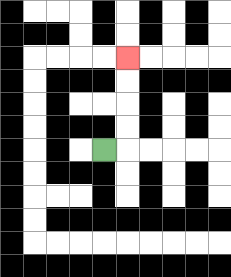{'start': '[4, 6]', 'end': '[5, 2]', 'path_directions': 'R,U,U,U,U', 'path_coordinates': '[[4, 6], [5, 6], [5, 5], [5, 4], [5, 3], [5, 2]]'}